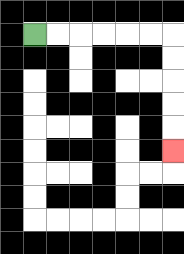{'start': '[1, 1]', 'end': '[7, 6]', 'path_directions': 'R,R,R,R,R,R,D,D,D,D,D', 'path_coordinates': '[[1, 1], [2, 1], [3, 1], [4, 1], [5, 1], [6, 1], [7, 1], [7, 2], [7, 3], [7, 4], [7, 5], [7, 6]]'}